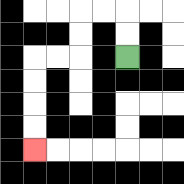{'start': '[5, 2]', 'end': '[1, 6]', 'path_directions': 'U,U,L,L,D,D,L,L,D,D,D,D', 'path_coordinates': '[[5, 2], [5, 1], [5, 0], [4, 0], [3, 0], [3, 1], [3, 2], [2, 2], [1, 2], [1, 3], [1, 4], [1, 5], [1, 6]]'}